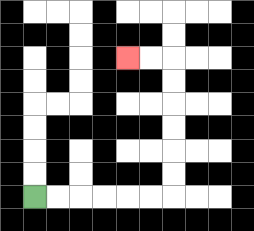{'start': '[1, 8]', 'end': '[5, 2]', 'path_directions': 'R,R,R,R,R,R,U,U,U,U,U,U,L,L', 'path_coordinates': '[[1, 8], [2, 8], [3, 8], [4, 8], [5, 8], [6, 8], [7, 8], [7, 7], [7, 6], [7, 5], [7, 4], [7, 3], [7, 2], [6, 2], [5, 2]]'}